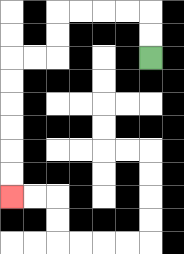{'start': '[6, 2]', 'end': '[0, 8]', 'path_directions': 'U,U,L,L,L,L,D,D,L,L,D,D,D,D,D,D', 'path_coordinates': '[[6, 2], [6, 1], [6, 0], [5, 0], [4, 0], [3, 0], [2, 0], [2, 1], [2, 2], [1, 2], [0, 2], [0, 3], [0, 4], [0, 5], [0, 6], [0, 7], [0, 8]]'}